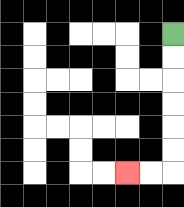{'start': '[7, 1]', 'end': '[5, 7]', 'path_directions': 'D,D,D,D,D,D,L,L', 'path_coordinates': '[[7, 1], [7, 2], [7, 3], [7, 4], [7, 5], [7, 6], [7, 7], [6, 7], [5, 7]]'}